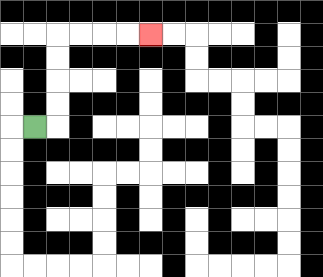{'start': '[1, 5]', 'end': '[6, 1]', 'path_directions': 'R,U,U,U,U,R,R,R,R', 'path_coordinates': '[[1, 5], [2, 5], [2, 4], [2, 3], [2, 2], [2, 1], [3, 1], [4, 1], [5, 1], [6, 1]]'}